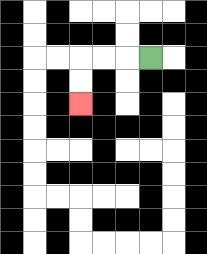{'start': '[6, 2]', 'end': '[3, 4]', 'path_directions': 'L,L,L,D,D', 'path_coordinates': '[[6, 2], [5, 2], [4, 2], [3, 2], [3, 3], [3, 4]]'}